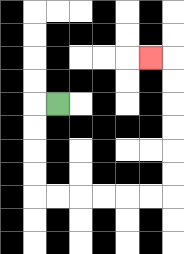{'start': '[2, 4]', 'end': '[6, 2]', 'path_directions': 'L,D,D,D,D,R,R,R,R,R,R,U,U,U,U,U,U,L', 'path_coordinates': '[[2, 4], [1, 4], [1, 5], [1, 6], [1, 7], [1, 8], [2, 8], [3, 8], [4, 8], [5, 8], [6, 8], [7, 8], [7, 7], [7, 6], [7, 5], [7, 4], [7, 3], [7, 2], [6, 2]]'}